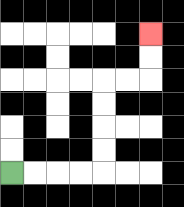{'start': '[0, 7]', 'end': '[6, 1]', 'path_directions': 'R,R,R,R,U,U,U,U,R,R,U,U', 'path_coordinates': '[[0, 7], [1, 7], [2, 7], [3, 7], [4, 7], [4, 6], [4, 5], [4, 4], [4, 3], [5, 3], [6, 3], [6, 2], [6, 1]]'}